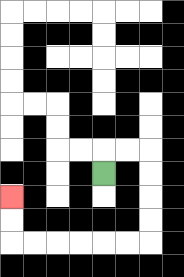{'start': '[4, 7]', 'end': '[0, 8]', 'path_directions': 'U,R,R,D,D,D,D,L,L,L,L,L,L,U,U', 'path_coordinates': '[[4, 7], [4, 6], [5, 6], [6, 6], [6, 7], [6, 8], [6, 9], [6, 10], [5, 10], [4, 10], [3, 10], [2, 10], [1, 10], [0, 10], [0, 9], [0, 8]]'}